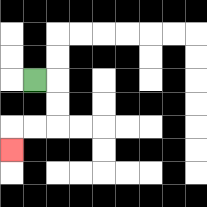{'start': '[1, 3]', 'end': '[0, 6]', 'path_directions': 'R,D,D,L,L,D', 'path_coordinates': '[[1, 3], [2, 3], [2, 4], [2, 5], [1, 5], [0, 5], [0, 6]]'}